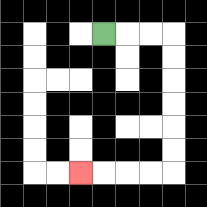{'start': '[4, 1]', 'end': '[3, 7]', 'path_directions': 'R,R,R,D,D,D,D,D,D,L,L,L,L', 'path_coordinates': '[[4, 1], [5, 1], [6, 1], [7, 1], [7, 2], [7, 3], [7, 4], [7, 5], [7, 6], [7, 7], [6, 7], [5, 7], [4, 7], [3, 7]]'}